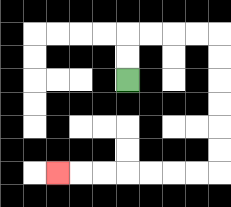{'start': '[5, 3]', 'end': '[2, 7]', 'path_directions': 'U,U,R,R,R,R,D,D,D,D,D,D,L,L,L,L,L,L,L', 'path_coordinates': '[[5, 3], [5, 2], [5, 1], [6, 1], [7, 1], [8, 1], [9, 1], [9, 2], [9, 3], [9, 4], [9, 5], [9, 6], [9, 7], [8, 7], [7, 7], [6, 7], [5, 7], [4, 7], [3, 7], [2, 7]]'}